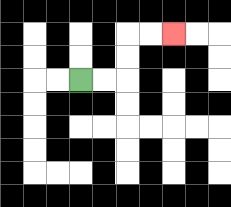{'start': '[3, 3]', 'end': '[7, 1]', 'path_directions': 'R,R,U,U,R,R', 'path_coordinates': '[[3, 3], [4, 3], [5, 3], [5, 2], [5, 1], [6, 1], [7, 1]]'}